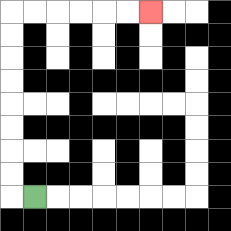{'start': '[1, 8]', 'end': '[6, 0]', 'path_directions': 'L,U,U,U,U,U,U,U,U,R,R,R,R,R,R', 'path_coordinates': '[[1, 8], [0, 8], [0, 7], [0, 6], [0, 5], [0, 4], [0, 3], [0, 2], [0, 1], [0, 0], [1, 0], [2, 0], [3, 0], [4, 0], [5, 0], [6, 0]]'}